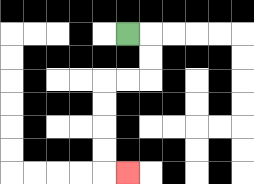{'start': '[5, 1]', 'end': '[5, 7]', 'path_directions': 'R,D,D,L,L,D,D,D,D,R', 'path_coordinates': '[[5, 1], [6, 1], [6, 2], [6, 3], [5, 3], [4, 3], [4, 4], [4, 5], [4, 6], [4, 7], [5, 7]]'}